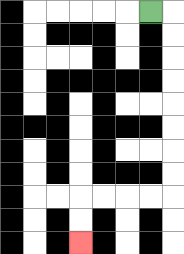{'start': '[6, 0]', 'end': '[3, 10]', 'path_directions': 'R,D,D,D,D,D,D,D,D,L,L,L,L,D,D', 'path_coordinates': '[[6, 0], [7, 0], [7, 1], [7, 2], [7, 3], [7, 4], [7, 5], [7, 6], [7, 7], [7, 8], [6, 8], [5, 8], [4, 8], [3, 8], [3, 9], [3, 10]]'}